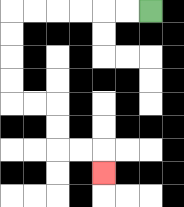{'start': '[6, 0]', 'end': '[4, 7]', 'path_directions': 'L,L,L,L,L,L,D,D,D,D,R,R,D,D,R,R,D', 'path_coordinates': '[[6, 0], [5, 0], [4, 0], [3, 0], [2, 0], [1, 0], [0, 0], [0, 1], [0, 2], [0, 3], [0, 4], [1, 4], [2, 4], [2, 5], [2, 6], [3, 6], [4, 6], [4, 7]]'}